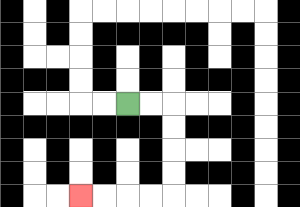{'start': '[5, 4]', 'end': '[3, 8]', 'path_directions': 'R,R,D,D,D,D,L,L,L,L', 'path_coordinates': '[[5, 4], [6, 4], [7, 4], [7, 5], [7, 6], [7, 7], [7, 8], [6, 8], [5, 8], [4, 8], [3, 8]]'}